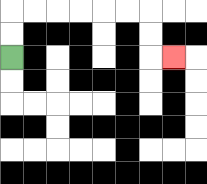{'start': '[0, 2]', 'end': '[7, 2]', 'path_directions': 'U,U,R,R,R,R,R,R,D,D,R', 'path_coordinates': '[[0, 2], [0, 1], [0, 0], [1, 0], [2, 0], [3, 0], [4, 0], [5, 0], [6, 0], [6, 1], [6, 2], [7, 2]]'}